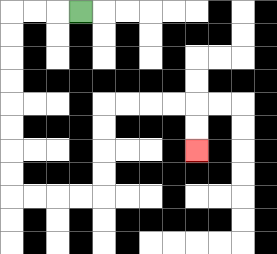{'start': '[3, 0]', 'end': '[8, 6]', 'path_directions': 'L,L,L,D,D,D,D,D,D,D,D,R,R,R,R,U,U,U,U,R,R,R,R,D,D', 'path_coordinates': '[[3, 0], [2, 0], [1, 0], [0, 0], [0, 1], [0, 2], [0, 3], [0, 4], [0, 5], [0, 6], [0, 7], [0, 8], [1, 8], [2, 8], [3, 8], [4, 8], [4, 7], [4, 6], [4, 5], [4, 4], [5, 4], [6, 4], [7, 4], [8, 4], [8, 5], [8, 6]]'}